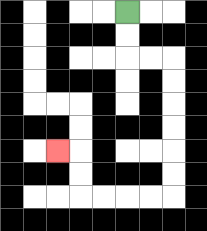{'start': '[5, 0]', 'end': '[2, 6]', 'path_directions': 'D,D,R,R,D,D,D,D,D,D,L,L,L,L,U,U,L', 'path_coordinates': '[[5, 0], [5, 1], [5, 2], [6, 2], [7, 2], [7, 3], [7, 4], [7, 5], [7, 6], [7, 7], [7, 8], [6, 8], [5, 8], [4, 8], [3, 8], [3, 7], [3, 6], [2, 6]]'}